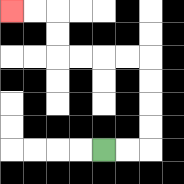{'start': '[4, 6]', 'end': '[0, 0]', 'path_directions': 'R,R,U,U,U,U,L,L,L,L,U,U,L,L', 'path_coordinates': '[[4, 6], [5, 6], [6, 6], [6, 5], [6, 4], [6, 3], [6, 2], [5, 2], [4, 2], [3, 2], [2, 2], [2, 1], [2, 0], [1, 0], [0, 0]]'}